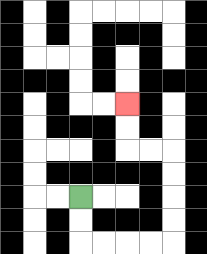{'start': '[3, 8]', 'end': '[5, 4]', 'path_directions': 'D,D,R,R,R,R,U,U,U,U,L,L,U,U', 'path_coordinates': '[[3, 8], [3, 9], [3, 10], [4, 10], [5, 10], [6, 10], [7, 10], [7, 9], [7, 8], [7, 7], [7, 6], [6, 6], [5, 6], [5, 5], [5, 4]]'}